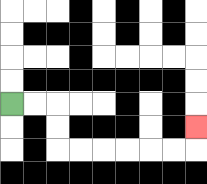{'start': '[0, 4]', 'end': '[8, 5]', 'path_directions': 'R,R,D,D,R,R,R,R,R,R,U', 'path_coordinates': '[[0, 4], [1, 4], [2, 4], [2, 5], [2, 6], [3, 6], [4, 6], [5, 6], [6, 6], [7, 6], [8, 6], [8, 5]]'}